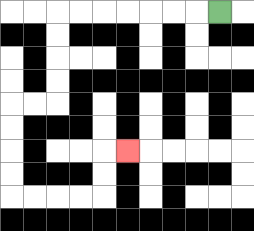{'start': '[9, 0]', 'end': '[5, 6]', 'path_directions': 'L,L,L,L,L,L,L,D,D,D,D,L,L,D,D,D,D,R,R,R,R,U,U,R', 'path_coordinates': '[[9, 0], [8, 0], [7, 0], [6, 0], [5, 0], [4, 0], [3, 0], [2, 0], [2, 1], [2, 2], [2, 3], [2, 4], [1, 4], [0, 4], [0, 5], [0, 6], [0, 7], [0, 8], [1, 8], [2, 8], [3, 8], [4, 8], [4, 7], [4, 6], [5, 6]]'}